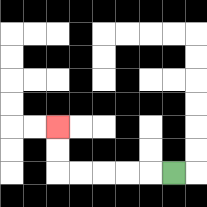{'start': '[7, 7]', 'end': '[2, 5]', 'path_directions': 'L,L,L,L,L,U,U', 'path_coordinates': '[[7, 7], [6, 7], [5, 7], [4, 7], [3, 7], [2, 7], [2, 6], [2, 5]]'}